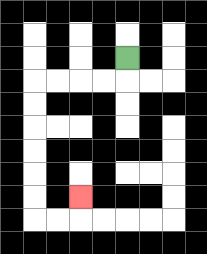{'start': '[5, 2]', 'end': '[3, 8]', 'path_directions': 'D,L,L,L,L,D,D,D,D,D,D,R,R,U', 'path_coordinates': '[[5, 2], [5, 3], [4, 3], [3, 3], [2, 3], [1, 3], [1, 4], [1, 5], [1, 6], [1, 7], [1, 8], [1, 9], [2, 9], [3, 9], [3, 8]]'}